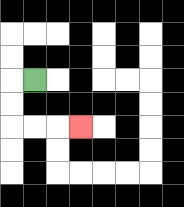{'start': '[1, 3]', 'end': '[3, 5]', 'path_directions': 'L,D,D,R,R,R', 'path_coordinates': '[[1, 3], [0, 3], [0, 4], [0, 5], [1, 5], [2, 5], [3, 5]]'}